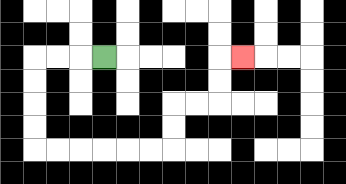{'start': '[4, 2]', 'end': '[10, 2]', 'path_directions': 'L,L,L,D,D,D,D,R,R,R,R,R,R,U,U,R,R,U,U,R', 'path_coordinates': '[[4, 2], [3, 2], [2, 2], [1, 2], [1, 3], [1, 4], [1, 5], [1, 6], [2, 6], [3, 6], [4, 6], [5, 6], [6, 6], [7, 6], [7, 5], [7, 4], [8, 4], [9, 4], [9, 3], [9, 2], [10, 2]]'}